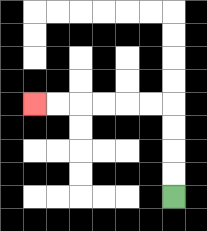{'start': '[7, 8]', 'end': '[1, 4]', 'path_directions': 'U,U,U,U,L,L,L,L,L,L', 'path_coordinates': '[[7, 8], [7, 7], [7, 6], [7, 5], [7, 4], [6, 4], [5, 4], [4, 4], [3, 4], [2, 4], [1, 4]]'}